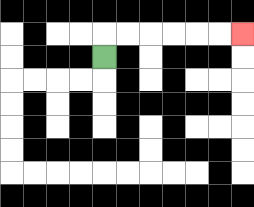{'start': '[4, 2]', 'end': '[10, 1]', 'path_directions': 'U,R,R,R,R,R,R', 'path_coordinates': '[[4, 2], [4, 1], [5, 1], [6, 1], [7, 1], [8, 1], [9, 1], [10, 1]]'}